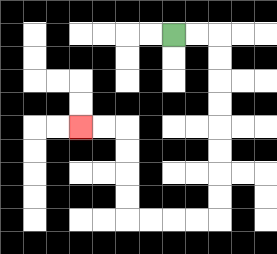{'start': '[7, 1]', 'end': '[3, 5]', 'path_directions': 'R,R,D,D,D,D,D,D,D,D,L,L,L,L,U,U,U,U,L,L', 'path_coordinates': '[[7, 1], [8, 1], [9, 1], [9, 2], [9, 3], [9, 4], [9, 5], [9, 6], [9, 7], [9, 8], [9, 9], [8, 9], [7, 9], [6, 9], [5, 9], [5, 8], [5, 7], [5, 6], [5, 5], [4, 5], [3, 5]]'}